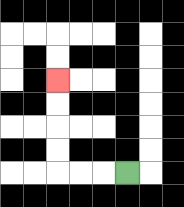{'start': '[5, 7]', 'end': '[2, 3]', 'path_directions': 'L,L,L,U,U,U,U', 'path_coordinates': '[[5, 7], [4, 7], [3, 7], [2, 7], [2, 6], [2, 5], [2, 4], [2, 3]]'}